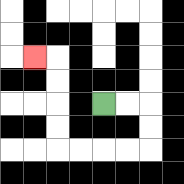{'start': '[4, 4]', 'end': '[1, 2]', 'path_directions': 'R,R,D,D,L,L,L,L,U,U,U,U,L', 'path_coordinates': '[[4, 4], [5, 4], [6, 4], [6, 5], [6, 6], [5, 6], [4, 6], [3, 6], [2, 6], [2, 5], [2, 4], [2, 3], [2, 2], [1, 2]]'}